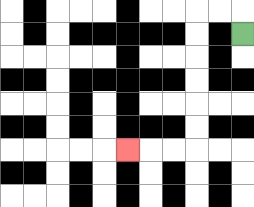{'start': '[10, 1]', 'end': '[5, 6]', 'path_directions': 'U,L,L,D,D,D,D,D,D,L,L,L', 'path_coordinates': '[[10, 1], [10, 0], [9, 0], [8, 0], [8, 1], [8, 2], [8, 3], [8, 4], [8, 5], [8, 6], [7, 6], [6, 6], [5, 6]]'}